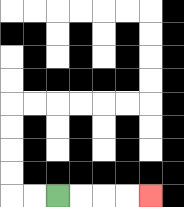{'start': '[2, 8]', 'end': '[6, 8]', 'path_directions': 'R,R,R,R', 'path_coordinates': '[[2, 8], [3, 8], [4, 8], [5, 8], [6, 8]]'}